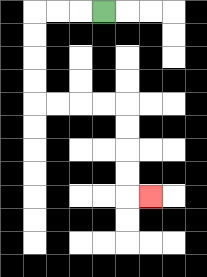{'start': '[4, 0]', 'end': '[6, 8]', 'path_directions': 'L,L,L,D,D,D,D,R,R,R,R,D,D,D,D,R', 'path_coordinates': '[[4, 0], [3, 0], [2, 0], [1, 0], [1, 1], [1, 2], [1, 3], [1, 4], [2, 4], [3, 4], [4, 4], [5, 4], [5, 5], [5, 6], [5, 7], [5, 8], [6, 8]]'}